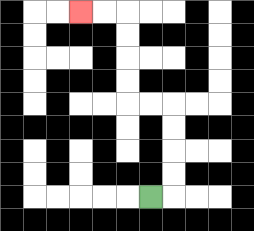{'start': '[6, 8]', 'end': '[3, 0]', 'path_directions': 'R,U,U,U,U,L,L,U,U,U,U,L,L', 'path_coordinates': '[[6, 8], [7, 8], [7, 7], [7, 6], [7, 5], [7, 4], [6, 4], [5, 4], [5, 3], [5, 2], [5, 1], [5, 0], [4, 0], [3, 0]]'}